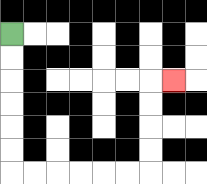{'start': '[0, 1]', 'end': '[7, 3]', 'path_directions': 'D,D,D,D,D,D,R,R,R,R,R,R,U,U,U,U,R', 'path_coordinates': '[[0, 1], [0, 2], [0, 3], [0, 4], [0, 5], [0, 6], [0, 7], [1, 7], [2, 7], [3, 7], [4, 7], [5, 7], [6, 7], [6, 6], [6, 5], [6, 4], [6, 3], [7, 3]]'}